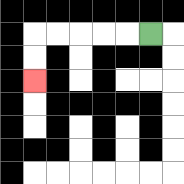{'start': '[6, 1]', 'end': '[1, 3]', 'path_directions': 'L,L,L,L,L,D,D', 'path_coordinates': '[[6, 1], [5, 1], [4, 1], [3, 1], [2, 1], [1, 1], [1, 2], [1, 3]]'}